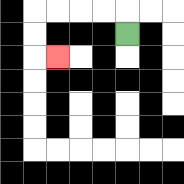{'start': '[5, 1]', 'end': '[2, 2]', 'path_directions': 'U,L,L,L,L,D,D,R', 'path_coordinates': '[[5, 1], [5, 0], [4, 0], [3, 0], [2, 0], [1, 0], [1, 1], [1, 2], [2, 2]]'}